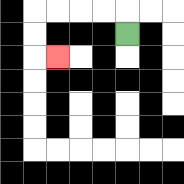{'start': '[5, 1]', 'end': '[2, 2]', 'path_directions': 'U,L,L,L,L,D,D,R', 'path_coordinates': '[[5, 1], [5, 0], [4, 0], [3, 0], [2, 0], [1, 0], [1, 1], [1, 2], [2, 2]]'}